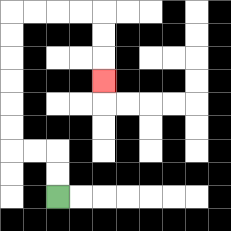{'start': '[2, 8]', 'end': '[4, 3]', 'path_directions': 'U,U,L,L,U,U,U,U,U,U,R,R,R,R,D,D,D', 'path_coordinates': '[[2, 8], [2, 7], [2, 6], [1, 6], [0, 6], [0, 5], [0, 4], [0, 3], [0, 2], [0, 1], [0, 0], [1, 0], [2, 0], [3, 0], [4, 0], [4, 1], [4, 2], [4, 3]]'}